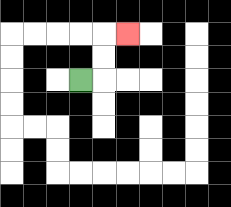{'start': '[3, 3]', 'end': '[5, 1]', 'path_directions': 'R,U,U,R', 'path_coordinates': '[[3, 3], [4, 3], [4, 2], [4, 1], [5, 1]]'}